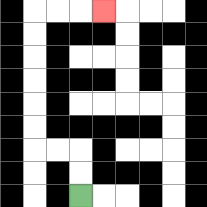{'start': '[3, 8]', 'end': '[4, 0]', 'path_directions': 'U,U,L,L,U,U,U,U,U,U,R,R,R', 'path_coordinates': '[[3, 8], [3, 7], [3, 6], [2, 6], [1, 6], [1, 5], [1, 4], [1, 3], [1, 2], [1, 1], [1, 0], [2, 0], [3, 0], [4, 0]]'}